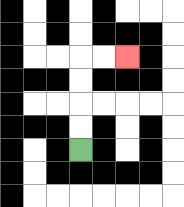{'start': '[3, 6]', 'end': '[5, 2]', 'path_directions': 'U,U,U,U,R,R', 'path_coordinates': '[[3, 6], [3, 5], [3, 4], [3, 3], [3, 2], [4, 2], [5, 2]]'}